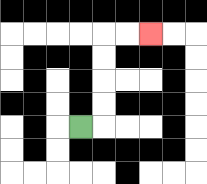{'start': '[3, 5]', 'end': '[6, 1]', 'path_directions': 'R,U,U,U,U,R,R', 'path_coordinates': '[[3, 5], [4, 5], [4, 4], [4, 3], [4, 2], [4, 1], [5, 1], [6, 1]]'}